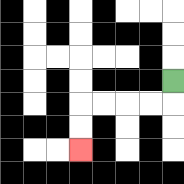{'start': '[7, 3]', 'end': '[3, 6]', 'path_directions': 'D,L,L,L,L,D,D', 'path_coordinates': '[[7, 3], [7, 4], [6, 4], [5, 4], [4, 4], [3, 4], [3, 5], [3, 6]]'}